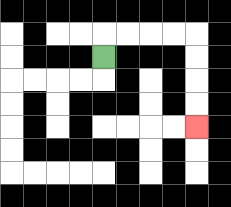{'start': '[4, 2]', 'end': '[8, 5]', 'path_directions': 'U,R,R,R,R,D,D,D,D', 'path_coordinates': '[[4, 2], [4, 1], [5, 1], [6, 1], [7, 1], [8, 1], [8, 2], [8, 3], [8, 4], [8, 5]]'}